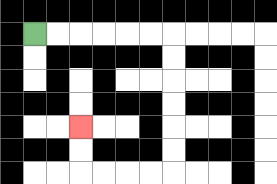{'start': '[1, 1]', 'end': '[3, 5]', 'path_directions': 'R,R,R,R,R,R,D,D,D,D,D,D,L,L,L,L,U,U', 'path_coordinates': '[[1, 1], [2, 1], [3, 1], [4, 1], [5, 1], [6, 1], [7, 1], [7, 2], [7, 3], [7, 4], [7, 5], [7, 6], [7, 7], [6, 7], [5, 7], [4, 7], [3, 7], [3, 6], [3, 5]]'}